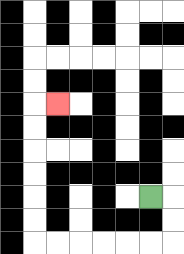{'start': '[6, 8]', 'end': '[2, 4]', 'path_directions': 'R,D,D,L,L,L,L,L,L,U,U,U,U,U,U,R', 'path_coordinates': '[[6, 8], [7, 8], [7, 9], [7, 10], [6, 10], [5, 10], [4, 10], [3, 10], [2, 10], [1, 10], [1, 9], [1, 8], [1, 7], [1, 6], [1, 5], [1, 4], [2, 4]]'}